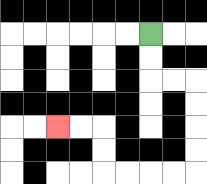{'start': '[6, 1]', 'end': '[2, 5]', 'path_directions': 'D,D,R,R,D,D,D,D,L,L,L,L,U,U,L,L', 'path_coordinates': '[[6, 1], [6, 2], [6, 3], [7, 3], [8, 3], [8, 4], [8, 5], [8, 6], [8, 7], [7, 7], [6, 7], [5, 7], [4, 7], [4, 6], [4, 5], [3, 5], [2, 5]]'}